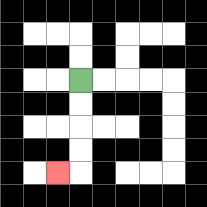{'start': '[3, 3]', 'end': '[2, 7]', 'path_directions': 'D,D,D,D,L', 'path_coordinates': '[[3, 3], [3, 4], [3, 5], [3, 6], [3, 7], [2, 7]]'}